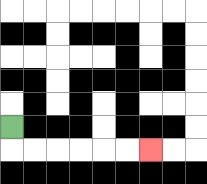{'start': '[0, 5]', 'end': '[6, 6]', 'path_directions': 'D,R,R,R,R,R,R', 'path_coordinates': '[[0, 5], [0, 6], [1, 6], [2, 6], [3, 6], [4, 6], [5, 6], [6, 6]]'}